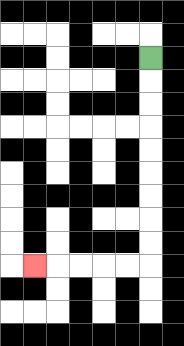{'start': '[6, 2]', 'end': '[1, 11]', 'path_directions': 'D,D,D,D,D,D,D,D,D,L,L,L,L,L', 'path_coordinates': '[[6, 2], [6, 3], [6, 4], [6, 5], [6, 6], [6, 7], [6, 8], [6, 9], [6, 10], [6, 11], [5, 11], [4, 11], [3, 11], [2, 11], [1, 11]]'}